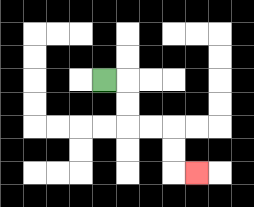{'start': '[4, 3]', 'end': '[8, 7]', 'path_directions': 'R,D,D,R,R,D,D,R', 'path_coordinates': '[[4, 3], [5, 3], [5, 4], [5, 5], [6, 5], [7, 5], [7, 6], [7, 7], [8, 7]]'}